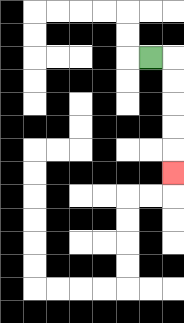{'start': '[6, 2]', 'end': '[7, 7]', 'path_directions': 'R,D,D,D,D,D', 'path_coordinates': '[[6, 2], [7, 2], [7, 3], [7, 4], [7, 5], [7, 6], [7, 7]]'}